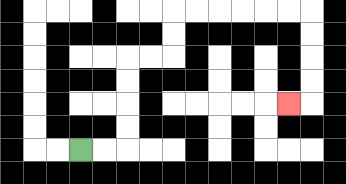{'start': '[3, 6]', 'end': '[12, 4]', 'path_directions': 'R,R,U,U,U,U,R,R,U,U,R,R,R,R,R,R,D,D,D,D,L', 'path_coordinates': '[[3, 6], [4, 6], [5, 6], [5, 5], [5, 4], [5, 3], [5, 2], [6, 2], [7, 2], [7, 1], [7, 0], [8, 0], [9, 0], [10, 0], [11, 0], [12, 0], [13, 0], [13, 1], [13, 2], [13, 3], [13, 4], [12, 4]]'}